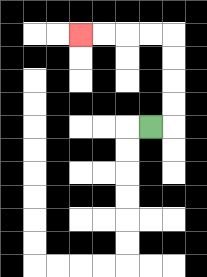{'start': '[6, 5]', 'end': '[3, 1]', 'path_directions': 'R,U,U,U,U,L,L,L,L', 'path_coordinates': '[[6, 5], [7, 5], [7, 4], [7, 3], [7, 2], [7, 1], [6, 1], [5, 1], [4, 1], [3, 1]]'}